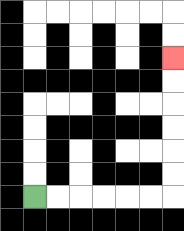{'start': '[1, 8]', 'end': '[7, 2]', 'path_directions': 'R,R,R,R,R,R,U,U,U,U,U,U', 'path_coordinates': '[[1, 8], [2, 8], [3, 8], [4, 8], [5, 8], [6, 8], [7, 8], [7, 7], [7, 6], [7, 5], [7, 4], [7, 3], [7, 2]]'}